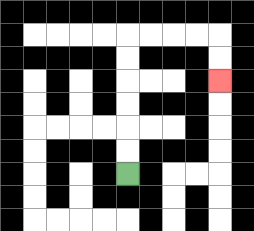{'start': '[5, 7]', 'end': '[9, 3]', 'path_directions': 'U,U,U,U,U,U,R,R,R,R,D,D', 'path_coordinates': '[[5, 7], [5, 6], [5, 5], [5, 4], [5, 3], [5, 2], [5, 1], [6, 1], [7, 1], [8, 1], [9, 1], [9, 2], [9, 3]]'}